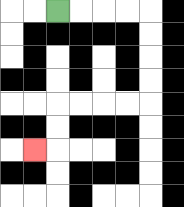{'start': '[2, 0]', 'end': '[1, 6]', 'path_directions': 'R,R,R,R,D,D,D,D,L,L,L,L,D,D,L', 'path_coordinates': '[[2, 0], [3, 0], [4, 0], [5, 0], [6, 0], [6, 1], [6, 2], [6, 3], [6, 4], [5, 4], [4, 4], [3, 4], [2, 4], [2, 5], [2, 6], [1, 6]]'}